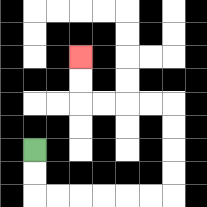{'start': '[1, 6]', 'end': '[3, 2]', 'path_directions': 'D,D,R,R,R,R,R,R,U,U,U,U,L,L,L,L,U,U', 'path_coordinates': '[[1, 6], [1, 7], [1, 8], [2, 8], [3, 8], [4, 8], [5, 8], [6, 8], [7, 8], [7, 7], [7, 6], [7, 5], [7, 4], [6, 4], [5, 4], [4, 4], [3, 4], [3, 3], [3, 2]]'}